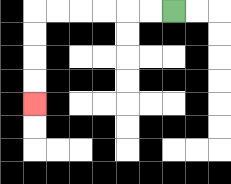{'start': '[7, 0]', 'end': '[1, 4]', 'path_directions': 'L,L,L,L,L,L,D,D,D,D', 'path_coordinates': '[[7, 0], [6, 0], [5, 0], [4, 0], [3, 0], [2, 0], [1, 0], [1, 1], [1, 2], [1, 3], [1, 4]]'}